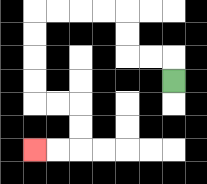{'start': '[7, 3]', 'end': '[1, 6]', 'path_directions': 'U,L,L,U,U,L,L,L,L,D,D,D,D,R,R,D,D,L,L', 'path_coordinates': '[[7, 3], [7, 2], [6, 2], [5, 2], [5, 1], [5, 0], [4, 0], [3, 0], [2, 0], [1, 0], [1, 1], [1, 2], [1, 3], [1, 4], [2, 4], [3, 4], [3, 5], [3, 6], [2, 6], [1, 6]]'}